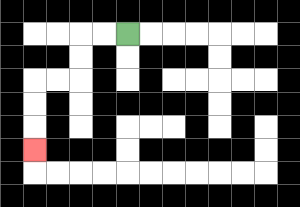{'start': '[5, 1]', 'end': '[1, 6]', 'path_directions': 'L,L,D,D,L,L,D,D,D', 'path_coordinates': '[[5, 1], [4, 1], [3, 1], [3, 2], [3, 3], [2, 3], [1, 3], [1, 4], [1, 5], [1, 6]]'}